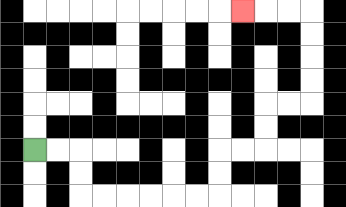{'start': '[1, 6]', 'end': '[10, 0]', 'path_directions': 'R,R,D,D,R,R,R,R,R,R,U,U,R,R,U,U,R,R,U,U,U,U,L,L,L', 'path_coordinates': '[[1, 6], [2, 6], [3, 6], [3, 7], [3, 8], [4, 8], [5, 8], [6, 8], [7, 8], [8, 8], [9, 8], [9, 7], [9, 6], [10, 6], [11, 6], [11, 5], [11, 4], [12, 4], [13, 4], [13, 3], [13, 2], [13, 1], [13, 0], [12, 0], [11, 0], [10, 0]]'}